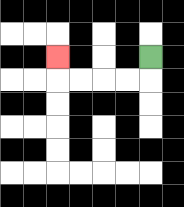{'start': '[6, 2]', 'end': '[2, 2]', 'path_directions': 'D,L,L,L,L,U', 'path_coordinates': '[[6, 2], [6, 3], [5, 3], [4, 3], [3, 3], [2, 3], [2, 2]]'}